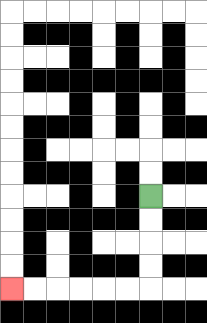{'start': '[6, 8]', 'end': '[0, 12]', 'path_directions': 'D,D,D,D,L,L,L,L,L,L', 'path_coordinates': '[[6, 8], [6, 9], [6, 10], [6, 11], [6, 12], [5, 12], [4, 12], [3, 12], [2, 12], [1, 12], [0, 12]]'}